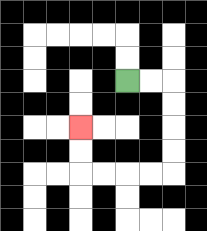{'start': '[5, 3]', 'end': '[3, 5]', 'path_directions': 'R,R,D,D,D,D,L,L,L,L,U,U', 'path_coordinates': '[[5, 3], [6, 3], [7, 3], [7, 4], [7, 5], [7, 6], [7, 7], [6, 7], [5, 7], [4, 7], [3, 7], [3, 6], [3, 5]]'}